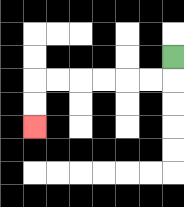{'start': '[7, 2]', 'end': '[1, 5]', 'path_directions': 'D,L,L,L,L,L,L,D,D', 'path_coordinates': '[[7, 2], [7, 3], [6, 3], [5, 3], [4, 3], [3, 3], [2, 3], [1, 3], [1, 4], [1, 5]]'}